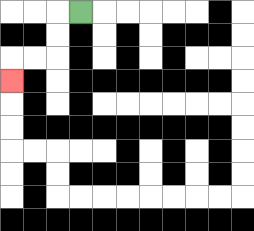{'start': '[3, 0]', 'end': '[0, 3]', 'path_directions': 'L,D,D,L,L,D', 'path_coordinates': '[[3, 0], [2, 0], [2, 1], [2, 2], [1, 2], [0, 2], [0, 3]]'}